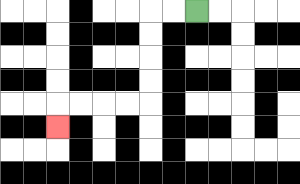{'start': '[8, 0]', 'end': '[2, 5]', 'path_directions': 'L,L,D,D,D,D,L,L,L,L,D', 'path_coordinates': '[[8, 0], [7, 0], [6, 0], [6, 1], [6, 2], [6, 3], [6, 4], [5, 4], [4, 4], [3, 4], [2, 4], [2, 5]]'}